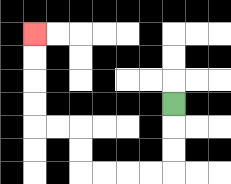{'start': '[7, 4]', 'end': '[1, 1]', 'path_directions': 'D,D,D,L,L,L,L,U,U,L,L,U,U,U,U', 'path_coordinates': '[[7, 4], [7, 5], [7, 6], [7, 7], [6, 7], [5, 7], [4, 7], [3, 7], [3, 6], [3, 5], [2, 5], [1, 5], [1, 4], [1, 3], [1, 2], [1, 1]]'}